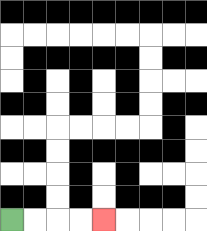{'start': '[0, 9]', 'end': '[4, 9]', 'path_directions': 'R,R,R,R', 'path_coordinates': '[[0, 9], [1, 9], [2, 9], [3, 9], [4, 9]]'}